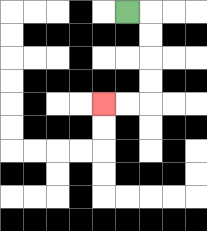{'start': '[5, 0]', 'end': '[4, 4]', 'path_directions': 'R,D,D,D,D,L,L', 'path_coordinates': '[[5, 0], [6, 0], [6, 1], [6, 2], [6, 3], [6, 4], [5, 4], [4, 4]]'}